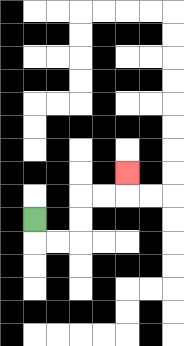{'start': '[1, 9]', 'end': '[5, 7]', 'path_directions': 'D,R,R,U,U,R,R,U', 'path_coordinates': '[[1, 9], [1, 10], [2, 10], [3, 10], [3, 9], [3, 8], [4, 8], [5, 8], [5, 7]]'}